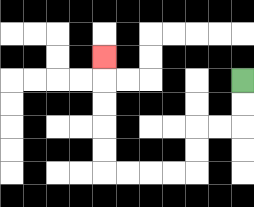{'start': '[10, 3]', 'end': '[4, 2]', 'path_directions': 'D,D,L,L,D,D,L,L,L,L,U,U,U,U,U', 'path_coordinates': '[[10, 3], [10, 4], [10, 5], [9, 5], [8, 5], [8, 6], [8, 7], [7, 7], [6, 7], [5, 7], [4, 7], [4, 6], [4, 5], [4, 4], [4, 3], [4, 2]]'}